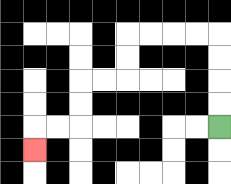{'start': '[9, 5]', 'end': '[1, 6]', 'path_directions': 'U,U,U,U,L,L,L,L,D,D,L,L,D,D,L,L,D', 'path_coordinates': '[[9, 5], [9, 4], [9, 3], [9, 2], [9, 1], [8, 1], [7, 1], [6, 1], [5, 1], [5, 2], [5, 3], [4, 3], [3, 3], [3, 4], [3, 5], [2, 5], [1, 5], [1, 6]]'}